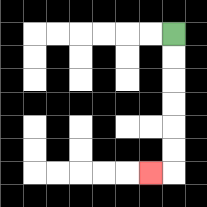{'start': '[7, 1]', 'end': '[6, 7]', 'path_directions': 'D,D,D,D,D,D,L', 'path_coordinates': '[[7, 1], [7, 2], [7, 3], [7, 4], [7, 5], [7, 6], [7, 7], [6, 7]]'}